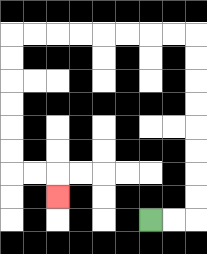{'start': '[6, 9]', 'end': '[2, 8]', 'path_directions': 'R,R,U,U,U,U,U,U,U,U,L,L,L,L,L,L,L,L,D,D,D,D,D,D,R,R,D', 'path_coordinates': '[[6, 9], [7, 9], [8, 9], [8, 8], [8, 7], [8, 6], [8, 5], [8, 4], [8, 3], [8, 2], [8, 1], [7, 1], [6, 1], [5, 1], [4, 1], [3, 1], [2, 1], [1, 1], [0, 1], [0, 2], [0, 3], [0, 4], [0, 5], [0, 6], [0, 7], [1, 7], [2, 7], [2, 8]]'}